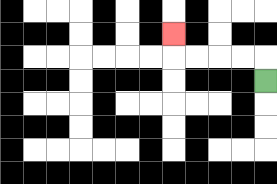{'start': '[11, 3]', 'end': '[7, 1]', 'path_directions': 'U,L,L,L,L,U', 'path_coordinates': '[[11, 3], [11, 2], [10, 2], [9, 2], [8, 2], [7, 2], [7, 1]]'}